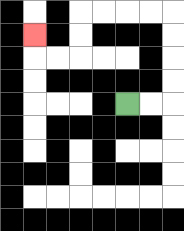{'start': '[5, 4]', 'end': '[1, 1]', 'path_directions': 'R,R,U,U,U,U,L,L,L,L,D,D,L,L,U', 'path_coordinates': '[[5, 4], [6, 4], [7, 4], [7, 3], [7, 2], [7, 1], [7, 0], [6, 0], [5, 0], [4, 0], [3, 0], [3, 1], [3, 2], [2, 2], [1, 2], [1, 1]]'}